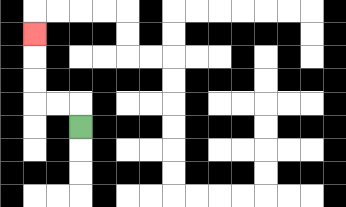{'start': '[3, 5]', 'end': '[1, 1]', 'path_directions': 'U,L,L,U,U,U', 'path_coordinates': '[[3, 5], [3, 4], [2, 4], [1, 4], [1, 3], [1, 2], [1, 1]]'}